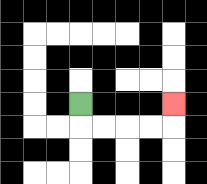{'start': '[3, 4]', 'end': '[7, 4]', 'path_directions': 'D,R,R,R,R,U', 'path_coordinates': '[[3, 4], [3, 5], [4, 5], [5, 5], [6, 5], [7, 5], [7, 4]]'}